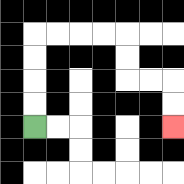{'start': '[1, 5]', 'end': '[7, 5]', 'path_directions': 'U,U,U,U,R,R,R,R,D,D,R,R,D,D', 'path_coordinates': '[[1, 5], [1, 4], [1, 3], [1, 2], [1, 1], [2, 1], [3, 1], [4, 1], [5, 1], [5, 2], [5, 3], [6, 3], [7, 3], [7, 4], [7, 5]]'}